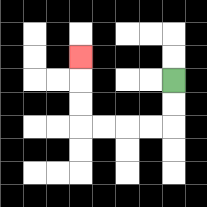{'start': '[7, 3]', 'end': '[3, 2]', 'path_directions': 'D,D,L,L,L,L,U,U,U', 'path_coordinates': '[[7, 3], [7, 4], [7, 5], [6, 5], [5, 5], [4, 5], [3, 5], [3, 4], [3, 3], [3, 2]]'}